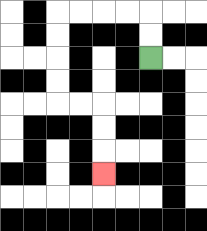{'start': '[6, 2]', 'end': '[4, 7]', 'path_directions': 'U,U,L,L,L,L,D,D,D,D,R,R,D,D,D', 'path_coordinates': '[[6, 2], [6, 1], [6, 0], [5, 0], [4, 0], [3, 0], [2, 0], [2, 1], [2, 2], [2, 3], [2, 4], [3, 4], [4, 4], [4, 5], [4, 6], [4, 7]]'}